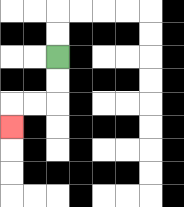{'start': '[2, 2]', 'end': '[0, 5]', 'path_directions': 'D,D,L,L,D', 'path_coordinates': '[[2, 2], [2, 3], [2, 4], [1, 4], [0, 4], [0, 5]]'}